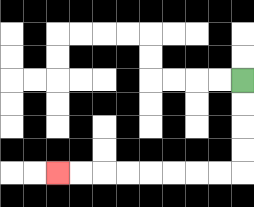{'start': '[10, 3]', 'end': '[2, 7]', 'path_directions': 'D,D,D,D,L,L,L,L,L,L,L,L', 'path_coordinates': '[[10, 3], [10, 4], [10, 5], [10, 6], [10, 7], [9, 7], [8, 7], [7, 7], [6, 7], [5, 7], [4, 7], [3, 7], [2, 7]]'}